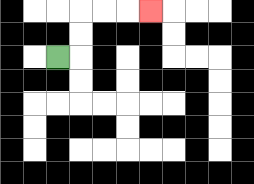{'start': '[2, 2]', 'end': '[6, 0]', 'path_directions': 'R,U,U,R,R,R', 'path_coordinates': '[[2, 2], [3, 2], [3, 1], [3, 0], [4, 0], [5, 0], [6, 0]]'}